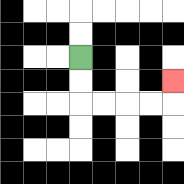{'start': '[3, 2]', 'end': '[7, 3]', 'path_directions': 'D,D,R,R,R,R,U', 'path_coordinates': '[[3, 2], [3, 3], [3, 4], [4, 4], [5, 4], [6, 4], [7, 4], [7, 3]]'}